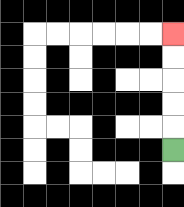{'start': '[7, 6]', 'end': '[7, 1]', 'path_directions': 'U,U,U,U,U', 'path_coordinates': '[[7, 6], [7, 5], [7, 4], [7, 3], [7, 2], [7, 1]]'}